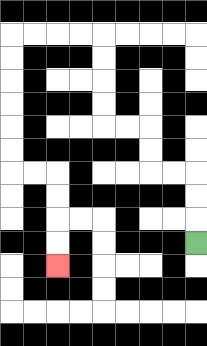{'start': '[8, 10]', 'end': '[2, 11]', 'path_directions': 'U,U,U,L,L,U,U,L,L,U,U,U,U,L,L,L,L,D,D,D,D,D,D,R,R,D,D,D,D', 'path_coordinates': '[[8, 10], [8, 9], [8, 8], [8, 7], [7, 7], [6, 7], [6, 6], [6, 5], [5, 5], [4, 5], [4, 4], [4, 3], [4, 2], [4, 1], [3, 1], [2, 1], [1, 1], [0, 1], [0, 2], [0, 3], [0, 4], [0, 5], [0, 6], [0, 7], [1, 7], [2, 7], [2, 8], [2, 9], [2, 10], [2, 11]]'}